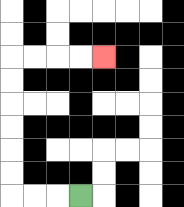{'start': '[3, 8]', 'end': '[4, 2]', 'path_directions': 'L,L,L,U,U,U,U,U,U,R,R,R,R', 'path_coordinates': '[[3, 8], [2, 8], [1, 8], [0, 8], [0, 7], [0, 6], [0, 5], [0, 4], [0, 3], [0, 2], [1, 2], [2, 2], [3, 2], [4, 2]]'}